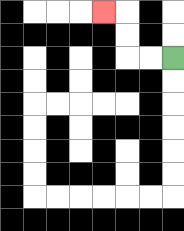{'start': '[7, 2]', 'end': '[4, 0]', 'path_directions': 'L,L,U,U,L', 'path_coordinates': '[[7, 2], [6, 2], [5, 2], [5, 1], [5, 0], [4, 0]]'}